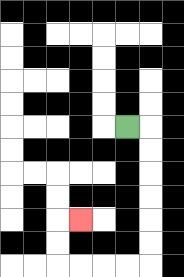{'start': '[5, 5]', 'end': '[3, 9]', 'path_directions': 'R,D,D,D,D,D,D,L,L,L,L,U,U,R', 'path_coordinates': '[[5, 5], [6, 5], [6, 6], [6, 7], [6, 8], [6, 9], [6, 10], [6, 11], [5, 11], [4, 11], [3, 11], [2, 11], [2, 10], [2, 9], [3, 9]]'}